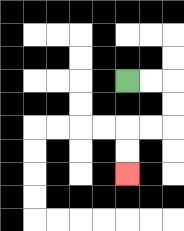{'start': '[5, 3]', 'end': '[5, 7]', 'path_directions': 'R,R,D,D,L,L,D,D', 'path_coordinates': '[[5, 3], [6, 3], [7, 3], [7, 4], [7, 5], [6, 5], [5, 5], [5, 6], [5, 7]]'}